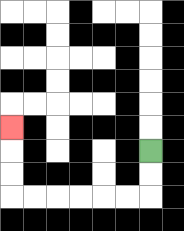{'start': '[6, 6]', 'end': '[0, 5]', 'path_directions': 'D,D,L,L,L,L,L,L,U,U,U', 'path_coordinates': '[[6, 6], [6, 7], [6, 8], [5, 8], [4, 8], [3, 8], [2, 8], [1, 8], [0, 8], [0, 7], [0, 6], [0, 5]]'}